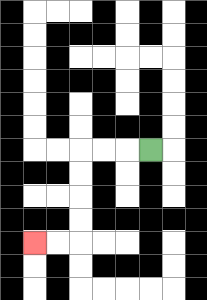{'start': '[6, 6]', 'end': '[1, 10]', 'path_directions': 'L,L,L,D,D,D,D,L,L', 'path_coordinates': '[[6, 6], [5, 6], [4, 6], [3, 6], [3, 7], [3, 8], [3, 9], [3, 10], [2, 10], [1, 10]]'}